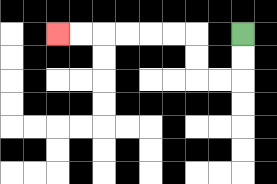{'start': '[10, 1]', 'end': '[2, 1]', 'path_directions': 'D,D,L,L,U,U,L,L,L,L,L,L', 'path_coordinates': '[[10, 1], [10, 2], [10, 3], [9, 3], [8, 3], [8, 2], [8, 1], [7, 1], [6, 1], [5, 1], [4, 1], [3, 1], [2, 1]]'}